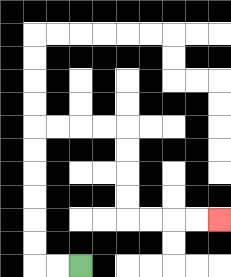{'start': '[3, 11]', 'end': '[9, 9]', 'path_directions': 'L,L,U,U,U,U,U,U,R,R,R,R,D,D,D,D,R,R,R,R', 'path_coordinates': '[[3, 11], [2, 11], [1, 11], [1, 10], [1, 9], [1, 8], [1, 7], [1, 6], [1, 5], [2, 5], [3, 5], [4, 5], [5, 5], [5, 6], [5, 7], [5, 8], [5, 9], [6, 9], [7, 9], [8, 9], [9, 9]]'}